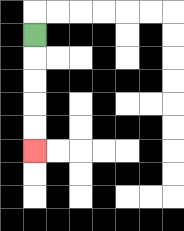{'start': '[1, 1]', 'end': '[1, 6]', 'path_directions': 'D,D,D,D,D', 'path_coordinates': '[[1, 1], [1, 2], [1, 3], [1, 4], [1, 5], [1, 6]]'}